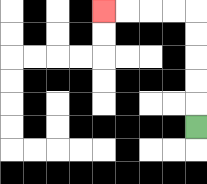{'start': '[8, 5]', 'end': '[4, 0]', 'path_directions': 'U,U,U,U,U,L,L,L,L', 'path_coordinates': '[[8, 5], [8, 4], [8, 3], [8, 2], [8, 1], [8, 0], [7, 0], [6, 0], [5, 0], [4, 0]]'}